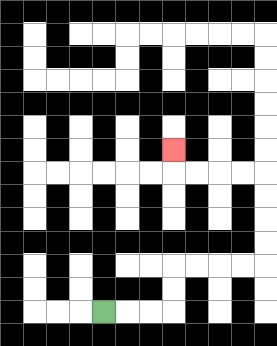{'start': '[4, 13]', 'end': '[7, 6]', 'path_directions': 'R,R,R,U,U,R,R,R,R,U,U,U,U,L,L,L,L,U', 'path_coordinates': '[[4, 13], [5, 13], [6, 13], [7, 13], [7, 12], [7, 11], [8, 11], [9, 11], [10, 11], [11, 11], [11, 10], [11, 9], [11, 8], [11, 7], [10, 7], [9, 7], [8, 7], [7, 7], [7, 6]]'}